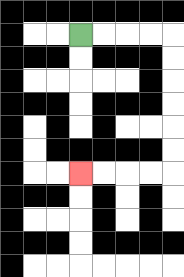{'start': '[3, 1]', 'end': '[3, 7]', 'path_directions': 'R,R,R,R,D,D,D,D,D,D,L,L,L,L', 'path_coordinates': '[[3, 1], [4, 1], [5, 1], [6, 1], [7, 1], [7, 2], [7, 3], [7, 4], [7, 5], [7, 6], [7, 7], [6, 7], [5, 7], [4, 7], [3, 7]]'}